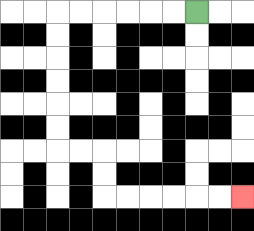{'start': '[8, 0]', 'end': '[10, 8]', 'path_directions': 'L,L,L,L,L,L,D,D,D,D,D,D,R,R,D,D,R,R,R,R,R,R', 'path_coordinates': '[[8, 0], [7, 0], [6, 0], [5, 0], [4, 0], [3, 0], [2, 0], [2, 1], [2, 2], [2, 3], [2, 4], [2, 5], [2, 6], [3, 6], [4, 6], [4, 7], [4, 8], [5, 8], [6, 8], [7, 8], [8, 8], [9, 8], [10, 8]]'}